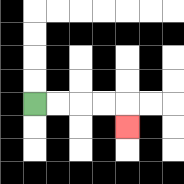{'start': '[1, 4]', 'end': '[5, 5]', 'path_directions': 'R,R,R,R,D', 'path_coordinates': '[[1, 4], [2, 4], [3, 4], [4, 4], [5, 4], [5, 5]]'}